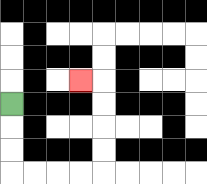{'start': '[0, 4]', 'end': '[3, 3]', 'path_directions': 'D,D,D,R,R,R,R,U,U,U,U,L', 'path_coordinates': '[[0, 4], [0, 5], [0, 6], [0, 7], [1, 7], [2, 7], [3, 7], [4, 7], [4, 6], [4, 5], [4, 4], [4, 3], [3, 3]]'}